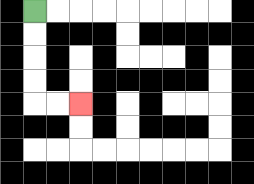{'start': '[1, 0]', 'end': '[3, 4]', 'path_directions': 'D,D,D,D,R,R', 'path_coordinates': '[[1, 0], [1, 1], [1, 2], [1, 3], [1, 4], [2, 4], [3, 4]]'}